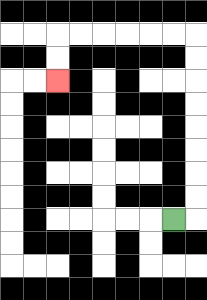{'start': '[7, 9]', 'end': '[2, 3]', 'path_directions': 'R,U,U,U,U,U,U,U,U,L,L,L,L,L,L,D,D', 'path_coordinates': '[[7, 9], [8, 9], [8, 8], [8, 7], [8, 6], [8, 5], [8, 4], [8, 3], [8, 2], [8, 1], [7, 1], [6, 1], [5, 1], [4, 1], [3, 1], [2, 1], [2, 2], [2, 3]]'}